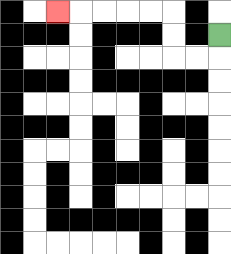{'start': '[9, 1]', 'end': '[2, 0]', 'path_directions': 'D,L,L,U,U,L,L,L,L,L', 'path_coordinates': '[[9, 1], [9, 2], [8, 2], [7, 2], [7, 1], [7, 0], [6, 0], [5, 0], [4, 0], [3, 0], [2, 0]]'}